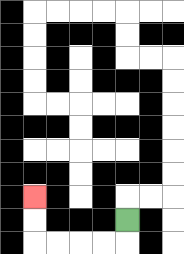{'start': '[5, 9]', 'end': '[1, 8]', 'path_directions': 'D,L,L,L,L,U,U', 'path_coordinates': '[[5, 9], [5, 10], [4, 10], [3, 10], [2, 10], [1, 10], [1, 9], [1, 8]]'}